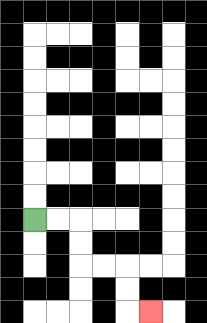{'start': '[1, 9]', 'end': '[6, 13]', 'path_directions': 'R,R,D,D,R,R,D,D,R', 'path_coordinates': '[[1, 9], [2, 9], [3, 9], [3, 10], [3, 11], [4, 11], [5, 11], [5, 12], [5, 13], [6, 13]]'}